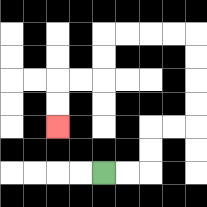{'start': '[4, 7]', 'end': '[2, 5]', 'path_directions': 'R,R,U,U,R,R,U,U,U,U,L,L,L,L,D,D,L,L,D,D', 'path_coordinates': '[[4, 7], [5, 7], [6, 7], [6, 6], [6, 5], [7, 5], [8, 5], [8, 4], [8, 3], [8, 2], [8, 1], [7, 1], [6, 1], [5, 1], [4, 1], [4, 2], [4, 3], [3, 3], [2, 3], [2, 4], [2, 5]]'}